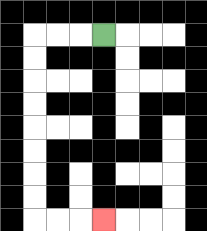{'start': '[4, 1]', 'end': '[4, 9]', 'path_directions': 'L,L,L,D,D,D,D,D,D,D,D,R,R,R', 'path_coordinates': '[[4, 1], [3, 1], [2, 1], [1, 1], [1, 2], [1, 3], [1, 4], [1, 5], [1, 6], [1, 7], [1, 8], [1, 9], [2, 9], [3, 9], [4, 9]]'}